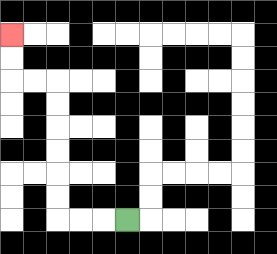{'start': '[5, 9]', 'end': '[0, 1]', 'path_directions': 'L,L,L,U,U,U,U,U,U,L,L,U,U', 'path_coordinates': '[[5, 9], [4, 9], [3, 9], [2, 9], [2, 8], [2, 7], [2, 6], [2, 5], [2, 4], [2, 3], [1, 3], [0, 3], [0, 2], [0, 1]]'}